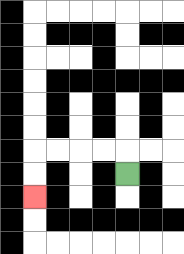{'start': '[5, 7]', 'end': '[1, 8]', 'path_directions': 'U,L,L,L,L,D,D', 'path_coordinates': '[[5, 7], [5, 6], [4, 6], [3, 6], [2, 6], [1, 6], [1, 7], [1, 8]]'}